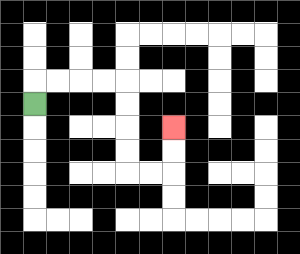{'start': '[1, 4]', 'end': '[7, 5]', 'path_directions': 'U,R,R,R,R,D,D,D,D,R,R,U,U', 'path_coordinates': '[[1, 4], [1, 3], [2, 3], [3, 3], [4, 3], [5, 3], [5, 4], [5, 5], [5, 6], [5, 7], [6, 7], [7, 7], [7, 6], [7, 5]]'}